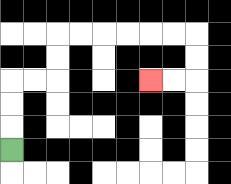{'start': '[0, 6]', 'end': '[6, 3]', 'path_directions': 'U,U,U,R,R,U,U,R,R,R,R,R,R,D,D,L,L', 'path_coordinates': '[[0, 6], [0, 5], [0, 4], [0, 3], [1, 3], [2, 3], [2, 2], [2, 1], [3, 1], [4, 1], [5, 1], [6, 1], [7, 1], [8, 1], [8, 2], [8, 3], [7, 3], [6, 3]]'}